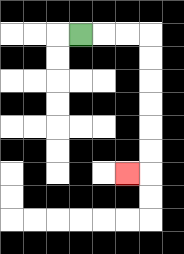{'start': '[3, 1]', 'end': '[5, 7]', 'path_directions': 'R,R,R,D,D,D,D,D,D,L', 'path_coordinates': '[[3, 1], [4, 1], [5, 1], [6, 1], [6, 2], [6, 3], [6, 4], [6, 5], [6, 6], [6, 7], [5, 7]]'}